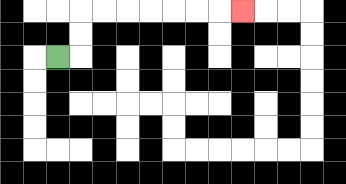{'start': '[2, 2]', 'end': '[10, 0]', 'path_directions': 'R,U,U,R,R,R,R,R,R,R', 'path_coordinates': '[[2, 2], [3, 2], [3, 1], [3, 0], [4, 0], [5, 0], [6, 0], [7, 0], [8, 0], [9, 0], [10, 0]]'}